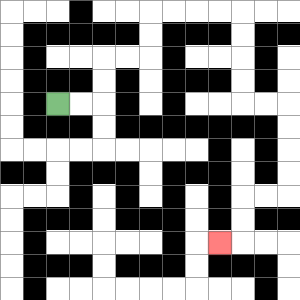{'start': '[2, 4]', 'end': '[9, 10]', 'path_directions': 'R,R,U,U,R,R,U,U,R,R,R,R,D,D,D,D,R,R,D,D,D,D,L,L,D,D,L', 'path_coordinates': '[[2, 4], [3, 4], [4, 4], [4, 3], [4, 2], [5, 2], [6, 2], [6, 1], [6, 0], [7, 0], [8, 0], [9, 0], [10, 0], [10, 1], [10, 2], [10, 3], [10, 4], [11, 4], [12, 4], [12, 5], [12, 6], [12, 7], [12, 8], [11, 8], [10, 8], [10, 9], [10, 10], [9, 10]]'}